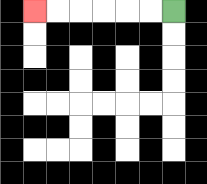{'start': '[7, 0]', 'end': '[1, 0]', 'path_directions': 'L,L,L,L,L,L', 'path_coordinates': '[[7, 0], [6, 0], [5, 0], [4, 0], [3, 0], [2, 0], [1, 0]]'}